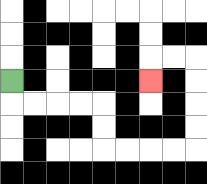{'start': '[0, 3]', 'end': '[6, 3]', 'path_directions': 'D,R,R,R,R,D,D,R,R,R,R,U,U,U,U,L,L,D', 'path_coordinates': '[[0, 3], [0, 4], [1, 4], [2, 4], [3, 4], [4, 4], [4, 5], [4, 6], [5, 6], [6, 6], [7, 6], [8, 6], [8, 5], [8, 4], [8, 3], [8, 2], [7, 2], [6, 2], [6, 3]]'}